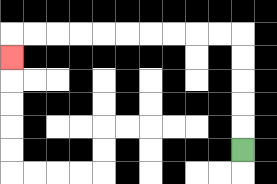{'start': '[10, 6]', 'end': '[0, 2]', 'path_directions': 'U,U,U,U,U,L,L,L,L,L,L,L,L,L,L,D', 'path_coordinates': '[[10, 6], [10, 5], [10, 4], [10, 3], [10, 2], [10, 1], [9, 1], [8, 1], [7, 1], [6, 1], [5, 1], [4, 1], [3, 1], [2, 1], [1, 1], [0, 1], [0, 2]]'}